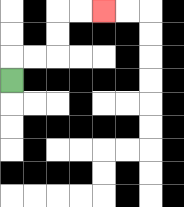{'start': '[0, 3]', 'end': '[4, 0]', 'path_directions': 'U,R,R,U,U,R,R', 'path_coordinates': '[[0, 3], [0, 2], [1, 2], [2, 2], [2, 1], [2, 0], [3, 0], [4, 0]]'}